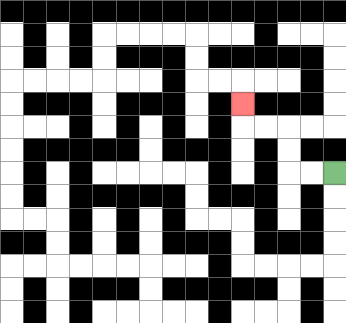{'start': '[14, 7]', 'end': '[10, 4]', 'path_directions': 'L,L,U,U,L,L,U', 'path_coordinates': '[[14, 7], [13, 7], [12, 7], [12, 6], [12, 5], [11, 5], [10, 5], [10, 4]]'}